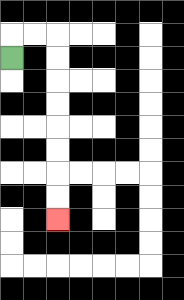{'start': '[0, 2]', 'end': '[2, 9]', 'path_directions': 'U,R,R,D,D,D,D,D,D,D,D', 'path_coordinates': '[[0, 2], [0, 1], [1, 1], [2, 1], [2, 2], [2, 3], [2, 4], [2, 5], [2, 6], [2, 7], [2, 8], [2, 9]]'}